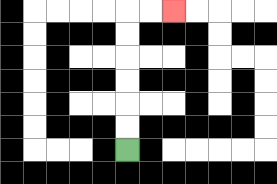{'start': '[5, 6]', 'end': '[7, 0]', 'path_directions': 'U,U,U,U,U,U,R,R', 'path_coordinates': '[[5, 6], [5, 5], [5, 4], [5, 3], [5, 2], [5, 1], [5, 0], [6, 0], [7, 0]]'}